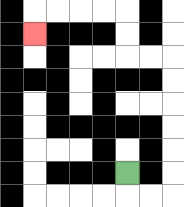{'start': '[5, 7]', 'end': '[1, 1]', 'path_directions': 'D,R,R,U,U,U,U,U,U,L,L,U,U,L,L,L,L,D', 'path_coordinates': '[[5, 7], [5, 8], [6, 8], [7, 8], [7, 7], [7, 6], [7, 5], [7, 4], [7, 3], [7, 2], [6, 2], [5, 2], [5, 1], [5, 0], [4, 0], [3, 0], [2, 0], [1, 0], [1, 1]]'}